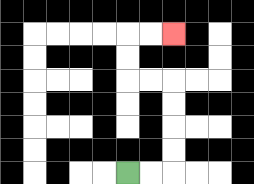{'start': '[5, 7]', 'end': '[7, 1]', 'path_directions': 'R,R,U,U,U,U,L,L,U,U,R,R', 'path_coordinates': '[[5, 7], [6, 7], [7, 7], [7, 6], [7, 5], [7, 4], [7, 3], [6, 3], [5, 3], [5, 2], [5, 1], [6, 1], [7, 1]]'}